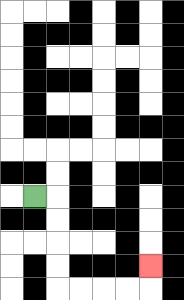{'start': '[1, 8]', 'end': '[6, 11]', 'path_directions': 'R,D,D,D,D,R,R,R,R,U', 'path_coordinates': '[[1, 8], [2, 8], [2, 9], [2, 10], [2, 11], [2, 12], [3, 12], [4, 12], [5, 12], [6, 12], [6, 11]]'}